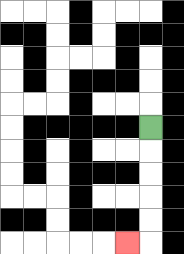{'start': '[6, 5]', 'end': '[5, 10]', 'path_directions': 'D,D,D,D,D,L', 'path_coordinates': '[[6, 5], [6, 6], [6, 7], [6, 8], [6, 9], [6, 10], [5, 10]]'}